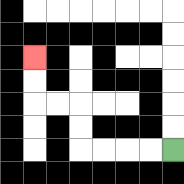{'start': '[7, 6]', 'end': '[1, 2]', 'path_directions': 'L,L,L,L,U,U,L,L,U,U', 'path_coordinates': '[[7, 6], [6, 6], [5, 6], [4, 6], [3, 6], [3, 5], [3, 4], [2, 4], [1, 4], [1, 3], [1, 2]]'}